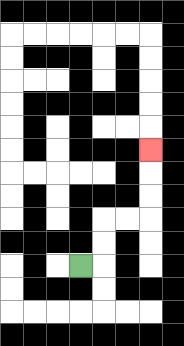{'start': '[3, 11]', 'end': '[6, 6]', 'path_directions': 'R,U,U,R,R,U,U,U', 'path_coordinates': '[[3, 11], [4, 11], [4, 10], [4, 9], [5, 9], [6, 9], [6, 8], [6, 7], [6, 6]]'}